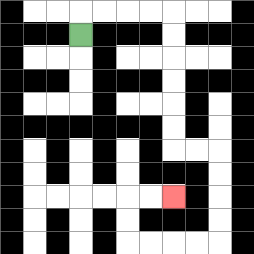{'start': '[3, 1]', 'end': '[7, 8]', 'path_directions': 'U,R,R,R,R,D,D,D,D,D,D,R,R,D,D,D,D,L,L,L,L,U,U,R,R', 'path_coordinates': '[[3, 1], [3, 0], [4, 0], [5, 0], [6, 0], [7, 0], [7, 1], [7, 2], [7, 3], [7, 4], [7, 5], [7, 6], [8, 6], [9, 6], [9, 7], [9, 8], [9, 9], [9, 10], [8, 10], [7, 10], [6, 10], [5, 10], [5, 9], [5, 8], [6, 8], [7, 8]]'}